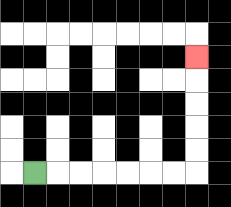{'start': '[1, 7]', 'end': '[8, 2]', 'path_directions': 'R,R,R,R,R,R,R,U,U,U,U,U', 'path_coordinates': '[[1, 7], [2, 7], [3, 7], [4, 7], [5, 7], [6, 7], [7, 7], [8, 7], [8, 6], [8, 5], [8, 4], [8, 3], [8, 2]]'}